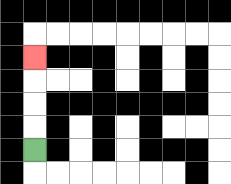{'start': '[1, 6]', 'end': '[1, 2]', 'path_directions': 'U,U,U,U', 'path_coordinates': '[[1, 6], [1, 5], [1, 4], [1, 3], [1, 2]]'}